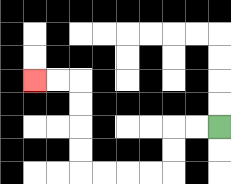{'start': '[9, 5]', 'end': '[1, 3]', 'path_directions': 'L,L,D,D,L,L,L,L,U,U,U,U,L,L', 'path_coordinates': '[[9, 5], [8, 5], [7, 5], [7, 6], [7, 7], [6, 7], [5, 7], [4, 7], [3, 7], [3, 6], [3, 5], [3, 4], [3, 3], [2, 3], [1, 3]]'}